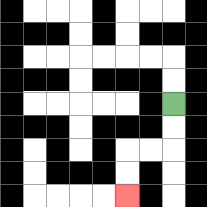{'start': '[7, 4]', 'end': '[5, 8]', 'path_directions': 'D,D,L,L,D,D', 'path_coordinates': '[[7, 4], [7, 5], [7, 6], [6, 6], [5, 6], [5, 7], [5, 8]]'}